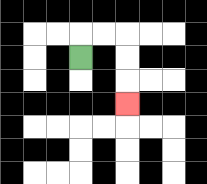{'start': '[3, 2]', 'end': '[5, 4]', 'path_directions': 'U,R,R,D,D,D', 'path_coordinates': '[[3, 2], [3, 1], [4, 1], [5, 1], [5, 2], [5, 3], [5, 4]]'}